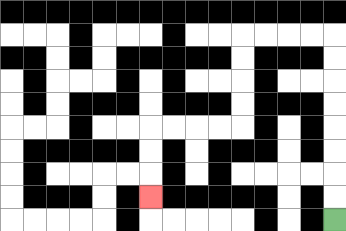{'start': '[14, 9]', 'end': '[6, 8]', 'path_directions': 'U,U,U,U,U,U,U,U,L,L,L,L,D,D,D,D,L,L,L,L,D,D,D', 'path_coordinates': '[[14, 9], [14, 8], [14, 7], [14, 6], [14, 5], [14, 4], [14, 3], [14, 2], [14, 1], [13, 1], [12, 1], [11, 1], [10, 1], [10, 2], [10, 3], [10, 4], [10, 5], [9, 5], [8, 5], [7, 5], [6, 5], [6, 6], [6, 7], [6, 8]]'}